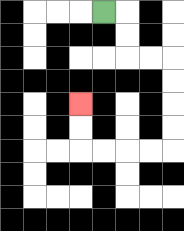{'start': '[4, 0]', 'end': '[3, 4]', 'path_directions': 'R,D,D,R,R,D,D,D,D,L,L,L,L,U,U', 'path_coordinates': '[[4, 0], [5, 0], [5, 1], [5, 2], [6, 2], [7, 2], [7, 3], [7, 4], [7, 5], [7, 6], [6, 6], [5, 6], [4, 6], [3, 6], [3, 5], [3, 4]]'}